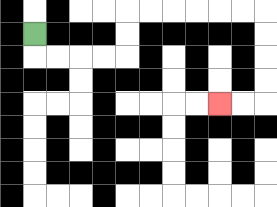{'start': '[1, 1]', 'end': '[9, 4]', 'path_directions': 'D,R,R,R,R,U,U,R,R,R,R,R,R,D,D,D,D,L,L', 'path_coordinates': '[[1, 1], [1, 2], [2, 2], [3, 2], [4, 2], [5, 2], [5, 1], [5, 0], [6, 0], [7, 0], [8, 0], [9, 0], [10, 0], [11, 0], [11, 1], [11, 2], [11, 3], [11, 4], [10, 4], [9, 4]]'}